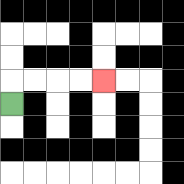{'start': '[0, 4]', 'end': '[4, 3]', 'path_directions': 'U,R,R,R,R', 'path_coordinates': '[[0, 4], [0, 3], [1, 3], [2, 3], [3, 3], [4, 3]]'}